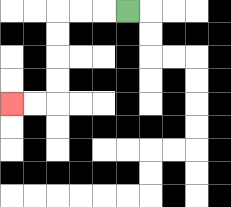{'start': '[5, 0]', 'end': '[0, 4]', 'path_directions': 'L,L,L,D,D,D,D,L,L', 'path_coordinates': '[[5, 0], [4, 0], [3, 0], [2, 0], [2, 1], [2, 2], [2, 3], [2, 4], [1, 4], [0, 4]]'}